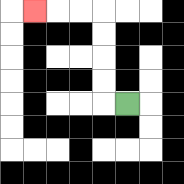{'start': '[5, 4]', 'end': '[1, 0]', 'path_directions': 'L,U,U,U,U,L,L,L', 'path_coordinates': '[[5, 4], [4, 4], [4, 3], [4, 2], [4, 1], [4, 0], [3, 0], [2, 0], [1, 0]]'}